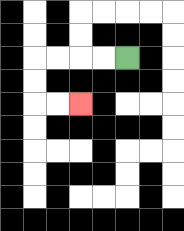{'start': '[5, 2]', 'end': '[3, 4]', 'path_directions': 'L,L,L,L,D,D,R,R', 'path_coordinates': '[[5, 2], [4, 2], [3, 2], [2, 2], [1, 2], [1, 3], [1, 4], [2, 4], [3, 4]]'}